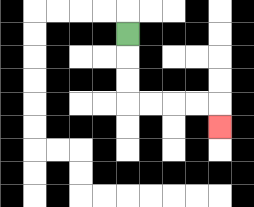{'start': '[5, 1]', 'end': '[9, 5]', 'path_directions': 'D,D,D,R,R,R,R,D', 'path_coordinates': '[[5, 1], [5, 2], [5, 3], [5, 4], [6, 4], [7, 4], [8, 4], [9, 4], [9, 5]]'}